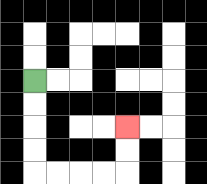{'start': '[1, 3]', 'end': '[5, 5]', 'path_directions': 'D,D,D,D,R,R,R,R,U,U', 'path_coordinates': '[[1, 3], [1, 4], [1, 5], [1, 6], [1, 7], [2, 7], [3, 7], [4, 7], [5, 7], [5, 6], [5, 5]]'}